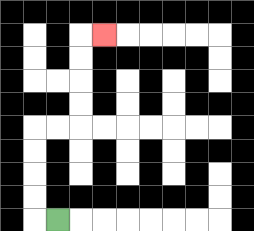{'start': '[2, 9]', 'end': '[4, 1]', 'path_directions': 'L,U,U,U,U,R,R,U,U,U,U,R', 'path_coordinates': '[[2, 9], [1, 9], [1, 8], [1, 7], [1, 6], [1, 5], [2, 5], [3, 5], [3, 4], [3, 3], [3, 2], [3, 1], [4, 1]]'}